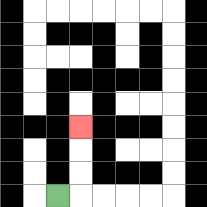{'start': '[2, 8]', 'end': '[3, 5]', 'path_directions': 'R,U,U,U', 'path_coordinates': '[[2, 8], [3, 8], [3, 7], [3, 6], [3, 5]]'}